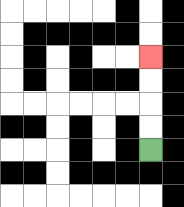{'start': '[6, 6]', 'end': '[6, 2]', 'path_directions': 'U,U,U,U', 'path_coordinates': '[[6, 6], [6, 5], [6, 4], [6, 3], [6, 2]]'}